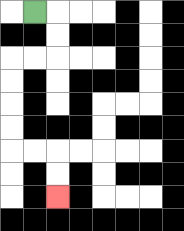{'start': '[1, 0]', 'end': '[2, 8]', 'path_directions': 'R,D,D,L,L,D,D,D,D,R,R,D,D', 'path_coordinates': '[[1, 0], [2, 0], [2, 1], [2, 2], [1, 2], [0, 2], [0, 3], [0, 4], [0, 5], [0, 6], [1, 6], [2, 6], [2, 7], [2, 8]]'}